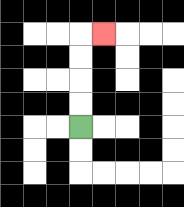{'start': '[3, 5]', 'end': '[4, 1]', 'path_directions': 'U,U,U,U,R', 'path_coordinates': '[[3, 5], [3, 4], [3, 3], [3, 2], [3, 1], [4, 1]]'}